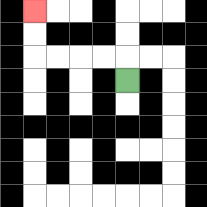{'start': '[5, 3]', 'end': '[1, 0]', 'path_directions': 'U,L,L,L,L,U,U', 'path_coordinates': '[[5, 3], [5, 2], [4, 2], [3, 2], [2, 2], [1, 2], [1, 1], [1, 0]]'}